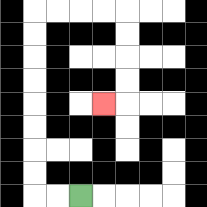{'start': '[3, 8]', 'end': '[4, 4]', 'path_directions': 'L,L,U,U,U,U,U,U,U,U,R,R,R,R,D,D,D,D,L', 'path_coordinates': '[[3, 8], [2, 8], [1, 8], [1, 7], [1, 6], [1, 5], [1, 4], [1, 3], [1, 2], [1, 1], [1, 0], [2, 0], [3, 0], [4, 0], [5, 0], [5, 1], [5, 2], [5, 3], [5, 4], [4, 4]]'}